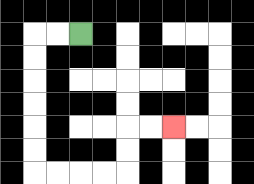{'start': '[3, 1]', 'end': '[7, 5]', 'path_directions': 'L,L,D,D,D,D,D,D,R,R,R,R,U,U,R,R', 'path_coordinates': '[[3, 1], [2, 1], [1, 1], [1, 2], [1, 3], [1, 4], [1, 5], [1, 6], [1, 7], [2, 7], [3, 7], [4, 7], [5, 7], [5, 6], [5, 5], [6, 5], [7, 5]]'}